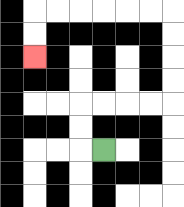{'start': '[4, 6]', 'end': '[1, 2]', 'path_directions': 'L,U,U,R,R,R,R,U,U,U,U,L,L,L,L,L,L,D,D', 'path_coordinates': '[[4, 6], [3, 6], [3, 5], [3, 4], [4, 4], [5, 4], [6, 4], [7, 4], [7, 3], [7, 2], [7, 1], [7, 0], [6, 0], [5, 0], [4, 0], [3, 0], [2, 0], [1, 0], [1, 1], [1, 2]]'}